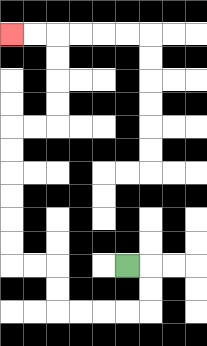{'start': '[5, 11]', 'end': '[0, 1]', 'path_directions': 'R,D,D,L,L,L,L,U,U,L,L,U,U,U,U,U,U,R,R,U,U,U,U,L,L', 'path_coordinates': '[[5, 11], [6, 11], [6, 12], [6, 13], [5, 13], [4, 13], [3, 13], [2, 13], [2, 12], [2, 11], [1, 11], [0, 11], [0, 10], [0, 9], [0, 8], [0, 7], [0, 6], [0, 5], [1, 5], [2, 5], [2, 4], [2, 3], [2, 2], [2, 1], [1, 1], [0, 1]]'}